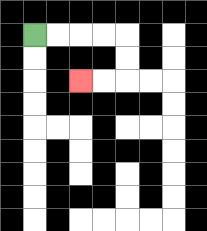{'start': '[1, 1]', 'end': '[3, 3]', 'path_directions': 'R,R,R,R,D,D,L,L', 'path_coordinates': '[[1, 1], [2, 1], [3, 1], [4, 1], [5, 1], [5, 2], [5, 3], [4, 3], [3, 3]]'}